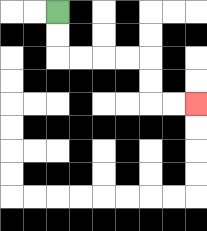{'start': '[2, 0]', 'end': '[8, 4]', 'path_directions': 'D,D,R,R,R,R,D,D,R,R', 'path_coordinates': '[[2, 0], [2, 1], [2, 2], [3, 2], [4, 2], [5, 2], [6, 2], [6, 3], [6, 4], [7, 4], [8, 4]]'}